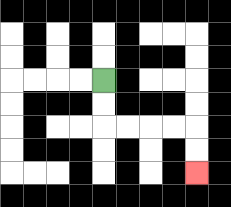{'start': '[4, 3]', 'end': '[8, 7]', 'path_directions': 'D,D,R,R,R,R,D,D', 'path_coordinates': '[[4, 3], [4, 4], [4, 5], [5, 5], [6, 5], [7, 5], [8, 5], [8, 6], [8, 7]]'}